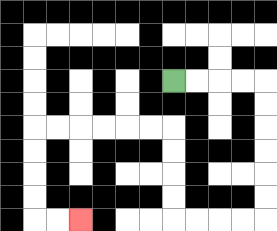{'start': '[7, 3]', 'end': '[3, 9]', 'path_directions': 'R,R,R,R,D,D,D,D,D,D,L,L,L,L,U,U,U,U,L,L,L,L,L,L,D,D,D,D,R,R', 'path_coordinates': '[[7, 3], [8, 3], [9, 3], [10, 3], [11, 3], [11, 4], [11, 5], [11, 6], [11, 7], [11, 8], [11, 9], [10, 9], [9, 9], [8, 9], [7, 9], [7, 8], [7, 7], [7, 6], [7, 5], [6, 5], [5, 5], [4, 5], [3, 5], [2, 5], [1, 5], [1, 6], [1, 7], [1, 8], [1, 9], [2, 9], [3, 9]]'}